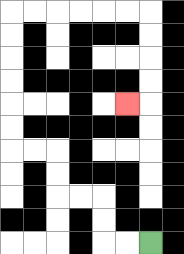{'start': '[6, 10]', 'end': '[5, 4]', 'path_directions': 'L,L,U,U,L,L,U,U,L,L,U,U,U,U,U,U,R,R,R,R,R,R,D,D,D,D,L', 'path_coordinates': '[[6, 10], [5, 10], [4, 10], [4, 9], [4, 8], [3, 8], [2, 8], [2, 7], [2, 6], [1, 6], [0, 6], [0, 5], [0, 4], [0, 3], [0, 2], [0, 1], [0, 0], [1, 0], [2, 0], [3, 0], [4, 0], [5, 0], [6, 0], [6, 1], [6, 2], [6, 3], [6, 4], [5, 4]]'}